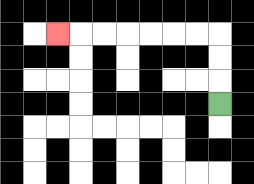{'start': '[9, 4]', 'end': '[2, 1]', 'path_directions': 'U,U,U,L,L,L,L,L,L,L', 'path_coordinates': '[[9, 4], [9, 3], [9, 2], [9, 1], [8, 1], [7, 1], [6, 1], [5, 1], [4, 1], [3, 1], [2, 1]]'}